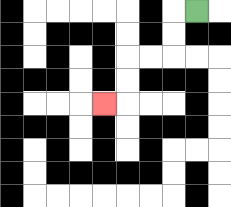{'start': '[8, 0]', 'end': '[4, 4]', 'path_directions': 'L,D,D,L,L,D,D,L', 'path_coordinates': '[[8, 0], [7, 0], [7, 1], [7, 2], [6, 2], [5, 2], [5, 3], [5, 4], [4, 4]]'}